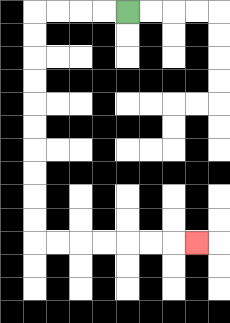{'start': '[5, 0]', 'end': '[8, 10]', 'path_directions': 'L,L,L,L,D,D,D,D,D,D,D,D,D,D,R,R,R,R,R,R,R', 'path_coordinates': '[[5, 0], [4, 0], [3, 0], [2, 0], [1, 0], [1, 1], [1, 2], [1, 3], [1, 4], [1, 5], [1, 6], [1, 7], [1, 8], [1, 9], [1, 10], [2, 10], [3, 10], [4, 10], [5, 10], [6, 10], [7, 10], [8, 10]]'}